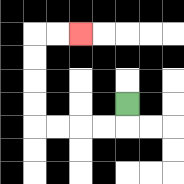{'start': '[5, 4]', 'end': '[3, 1]', 'path_directions': 'D,L,L,L,L,U,U,U,U,R,R', 'path_coordinates': '[[5, 4], [5, 5], [4, 5], [3, 5], [2, 5], [1, 5], [1, 4], [1, 3], [1, 2], [1, 1], [2, 1], [3, 1]]'}